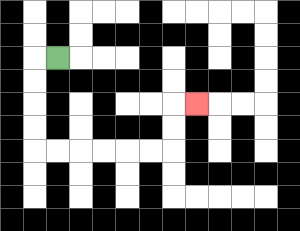{'start': '[2, 2]', 'end': '[8, 4]', 'path_directions': 'L,D,D,D,D,R,R,R,R,R,R,U,U,R', 'path_coordinates': '[[2, 2], [1, 2], [1, 3], [1, 4], [1, 5], [1, 6], [2, 6], [3, 6], [4, 6], [5, 6], [6, 6], [7, 6], [7, 5], [7, 4], [8, 4]]'}